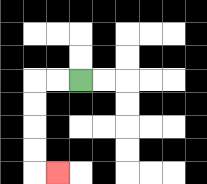{'start': '[3, 3]', 'end': '[2, 7]', 'path_directions': 'L,L,D,D,D,D,R', 'path_coordinates': '[[3, 3], [2, 3], [1, 3], [1, 4], [1, 5], [1, 6], [1, 7], [2, 7]]'}